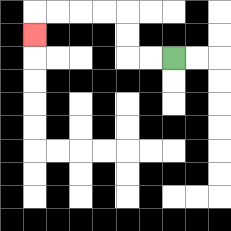{'start': '[7, 2]', 'end': '[1, 1]', 'path_directions': 'L,L,U,U,L,L,L,L,D', 'path_coordinates': '[[7, 2], [6, 2], [5, 2], [5, 1], [5, 0], [4, 0], [3, 0], [2, 0], [1, 0], [1, 1]]'}